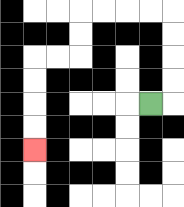{'start': '[6, 4]', 'end': '[1, 6]', 'path_directions': 'R,U,U,U,U,L,L,L,L,D,D,L,L,D,D,D,D', 'path_coordinates': '[[6, 4], [7, 4], [7, 3], [7, 2], [7, 1], [7, 0], [6, 0], [5, 0], [4, 0], [3, 0], [3, 1], [3, 2], [2, 2], [1, 2], [1, 3], [1, 4], [1, 5], [1, 6]]'}